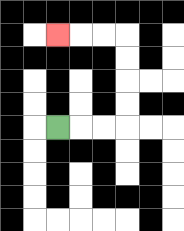{'start': '[2, 5]', 'end': '[2, 1]', 'path_directions': 'R,R,R,U,U,U,U,L,L,L', 'path_coordinates': '[[2, 5], [3, 5], [4, 5], [5, 5], [5, 4], [5, 3], [5, 2], [5, 1], [4, 1], [3, 1], [2, 1]]'}